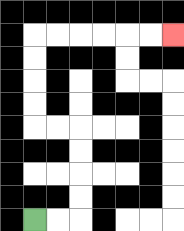{'start': '[1, 9]', 'end': '[7, 1]', 'path_directions': 'R,R,U,U,U,U,L,L,U,U,U,U,R,R,R,R,R,R', 'path_coordinates': '[[1, 9], [2, 9], [3, 9], [3, 8], [3, 7], [3, 6], [3, 5], [2, 5], [1, 5], [1, 4], [1, 3], [1, 2], [1, 1], [2, 1], [3, 1], [4, 1], [5, 1], [6, 1], [7, 1]]'}